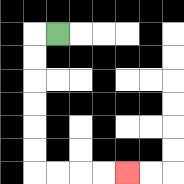{'start': '[2, 1]', 'end': '[5, 7]', 'path_directions': 'L,D,D,D,D,D,D,R,R,R,R', 'path_coordinates': '[[2, 1], [1, 1], [1, 2], [1, 3], [1, 4], [1, 5], [1, 6], [1, 7], [2, 7], [3, 7], [4, 7], [5, 7]]'}